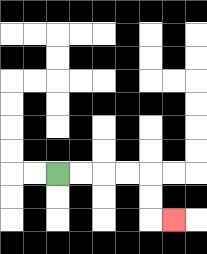{'start': '[2, 7]', 'end': '[7, 9]', 'path_directions': 'R,R,R,R,D,D,R', 'path_coordinates': '[[2, 7], [3, 7], [4, 7], [5, 7], [6, 7], [6, 8], [6, 9], [7, 9]]'}